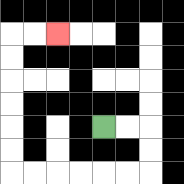{'start': '[4, 5]', 'end': '[2, 1]', 'path_directions': 'R,R,D,D,L,L,L,L,L,L,U,U,U,U,U,U,R,R', 'path_coordinates': '[[4, 5], [5, 5], [6, 5], [6, 6], [6, 7], [5, 7], [4, 7], [3, 7], [2, 7], [1, 7], [0, 7], [0, 6], [0, 5], [0, 4], [0, 3], [0, 2], [0, 1], [1, 1], [2, 1]]'}